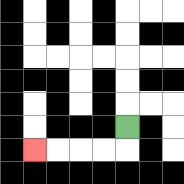{'start': '[5, 5]', 'end': '[1, 6]', 'path_directions': 'D,L,L,L,L', 'path_coordinates': '[[5, 5], [5, 6], [4, 6], [3, 6], [2, 6], [1, 6]]'}